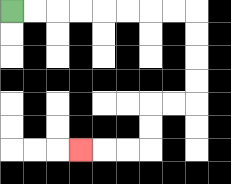{'start': '[0, 0]', 'end': '[3, 6]', 'path_directions': 'R,R,R,R,R,R,R,R,D,D,D,D,L,L,D,D,L,L,L', 'path_coordinates': '[[0, 0], [1, 0], [2, 0], [3, 0], [4, 0], [5, 0], [6, 0], [7, 0], [8, 0], [8, 1], [8, 2], [8, 3], [8, 4], [7, 4], [6, 4], [6, 5], [6, 6], [5, 6], [4, 6], [3, 6]]'}